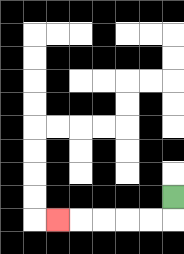{'start': '[7, 8]', 'end': '[2, 9]', 'path_directions': 'D,L,L,L,L,L', 'path_coordinates': '[[7, 8], [7, 9], [6, 9], [5, 9], [4, 9], [3, 9], [2, 9]]'}